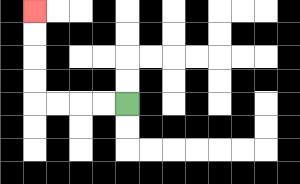{'start': '[5, 4]', 'end': '[1, 0]', 'path_directions': 'L,L,L,L,U,U,U,U', 'path_coordinates': '[[5, 4], [4, 4], [3, 4], [2, 4], [1, 4], [1, 3], [1, 2], [1, 1], [1, 0]]'}